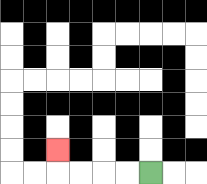{'start': '[6, 7]', 'end': '[2, 6]', 'path_directions': 'L,L,L,L,U', 'path_coordinates': '[[6, 7], [5, 7], [4, 7], [3, 7], [2, 7], [2, 6]]'}